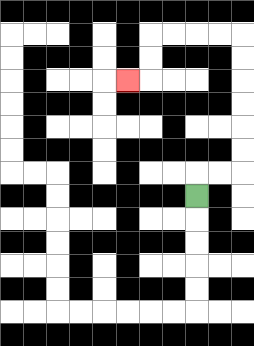{'start': '[8, 8]', 'end': '[5, 3]', 'path_directions': 'U,R,R,U,U,U,U,U,U,L,L,L,L,D,D,L', 'path_coordinates': '[[8, 8], [8, 7], [9, 7], [10, 7], [10, 6], [10, 5], [10, 4], [10, 3], [10, 2], [10, 1], [9, 1], [8, 1], [7, 1], [6, 1], [6, 2], [6, 3], [5, 3]]'}